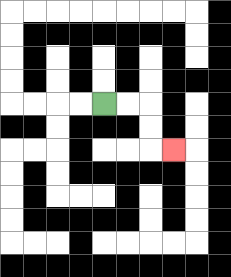{'start': '[4, 4]', 'end': '[7, 6]', 'path_directions': 'R,R,D,D,R', 'path_coordinates': '[[4, 4], [5, 4], [6, 4], [6, 5], [6, 6], [7, 6]]'}